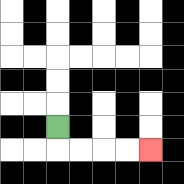{'start': '[2, 5]', 'end': '[6, 6]', 'path_directions': 'D,R,R,R,R', 'path_coordinates': '[[2, 5], [2, 6], [3, 6], [4, 6], [5, 6], [6, 6]]'}